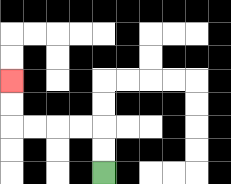{'start': '[4, 7]', 'end': '[0, 3]', 'path_directions': 'U,U,L,L,L,L,U,U', 'path_coordinates': '[[4, 7], [4, 6], [4, 5], [3, 5], [2, 5], [1, 5], [0, 5], [0, 4], [0, 3]]'}